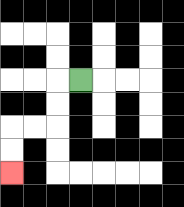{'start': '[3, 3]', 'end': '[0, 7]', 'path_directions': 'L,D,D,L,L,D,D', 'path_coordinates': '[[3, 3], [2, 3], [2, 4], [2, 5], [1, 5], [0, 5], [0, 6], [0, 7]]'}